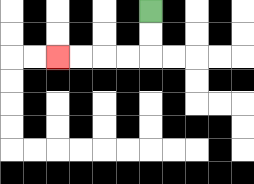{'start': '[6, 0]', 'end': '[2, 2]', 'path_directions': 'D,D,L,L,L,L', 'path_coordinates': '[[6, 0], [6, 1], [6, 2], [5, 2], [4, 2], [3, 2], [2, 2]]'}